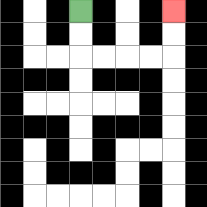{'start': '[3, 0]', 'end': '[7, 0]', 'path_directions': 'D,D,R,R,R,R,U,U', 'path_coordinates': '[[3, 0], [3, 1], [3, 2], [4, 2], [5, 2], [6, 2], [7, 2], [7, 1], [7, 0]]'}